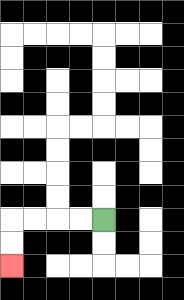{'start': '[4, 9]', 'end': '[0, 11]', 'path_directions': 'L,L,L,L,D,D', 'path_coordinates': '[[4, 9], [3, 9], [2, 9], [1, 9], [0, 9], [0, 10], [0, 11]]'}